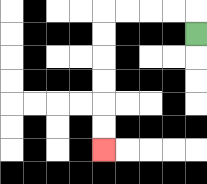{'start': '[8, 1]', 'end': '[4, 6]', 'path_directions': 'U,L,L,L,L,D,D,D,D,D,D', 'path_coordinates': '[[8, 1], [8, 0], [7, 0], [6, 0], [5, 0], [4, 0], [4, 1], [4, 2], [4, 3], [4, 4], [4, 5], [4, 6]]'}